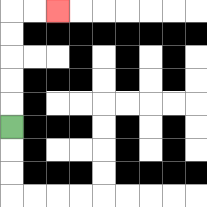{'start': '[0, 5]', 'end': '[2, 0]', 'path_directions': 'U,U,U,U,U,R,R', 'path_coordinates': '[[0, 5], [0, 4], [0, 3], [0, 2], [0, 1], [0, 0], [1, 0], [2, 0]]'}